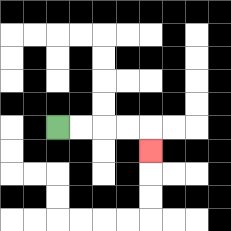{'start': '[2, 5]', 'end': '[6, 6]', 'path_directions': 'R,R,R,R,D', 'path_coordinates': '[[2, 5], [3, 5], [4, 5], [5, 5], [6, 5], [6, 6]]'}